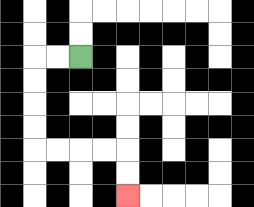{'start': '[3, 2]', 'end': '[5, 8]', 'path_directions': 'L,L,D,D,D,D,R,R,R,R,D,D', 'path_coordinates': '[[3, 2], [2, 2], [1, 2], [1, 3], [1, 4], [1, 5], [1, 6], [2, 6], [3, 6], [4, 6], [5, 6], [5, 7], [5, 8]]'}